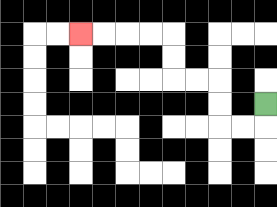{'start': '[11, 4]', 'end': '[3, 1]', 'path_directions': 'D,L,L,U,U,L,L,U,U,L,L,L,L', 'path_coordinates': '[[11, 4], [11, 5], [10, 5], [9, 5], [9, 4], [9, 3], [8, 3], [7, 3], [7, 2], [7, 1], [6, 1], [5, 1], [4, 1], [3, 1]]'}